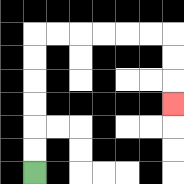{'start': '[1, 7]', 'end': '[7, 4]', 'path_directions': 'U,U,U,U,U,U,R,R,R,R,R,R,D,D,D', 'path_coordinates': '[[1, 7], [1, 6], [1, 5], [1, 4], [1, 3], [1, 2], [1, 1], [2, 1], [3, 1], [4, 1], [5, 1], [6, 1], [7, 1], [7, 2], [7, 3], [7, 4]]'}